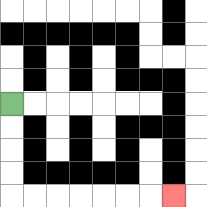{'start': '[0, 4]', 'end': '[7, 8]', 'path_directions': 'D,D,D,D,R,R,R,R,R,R,R', 'path_coordinates': '[[0, 4], [0, 5], [0, 6], [0, 7], [0, 8], [1, 8], [2, 8], [3, 8], [4, 8], [5, 8], [6, 8], [7, 8]]'}